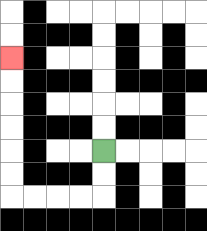{'start': '[4, 6]', 'end': '[0, 2]', 'path_directions': 'D,D,L,L,L,L,U,U,U,U,U,U', 'path_coordinates': '[[4, 6], [4, 7], [4, 8], [3, 8], [2, 8], [1, 8], [0, 8], [0, 7], [0, 6], [0, 5], [0, 4], [0, 3], [0, 2]]'}